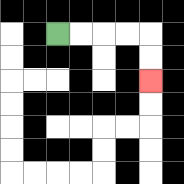{'start': '[2, 1]', 'end': '[6, 3]', 'path_directions': 'R,R,R,R,D,D', 'path_coordinates': '[[2, 1], [3, 1], [4, 1], [5, 1], [6, 1], [6, 2], [6, 3]]'}